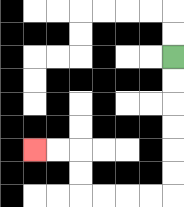{'start': '[7, 2]', 'end': '[1, 6]', 'path_directions': 'D,D,D,D,D,D,L,L,L,L,U,U,L,L', 'path_coordinates': '[[7, 2], [7, 3], [7, 4], [7, 5], [7, 6], [7, 7], [7, 8], [6, 8], [5, 8], [4, 8], [3, 8], [3, 7], [3, 6], [2, 6], [1, 6]]'}